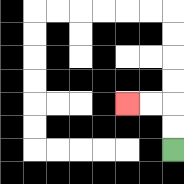{'start': '[7, 6]', 'end': '[5, 4]', 'path_directions': 'U,U,L,L', 'path_coordinates': '[[7, 6], [7, 5], [7, 4], [6, 4], [5, 4]]'}